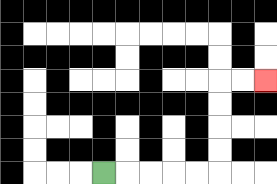{'start': '[4, 7]', 'end': '[11, 3]', 'path_directions': 'R,R,R,R,R,U,U,U,U,R,R', 'path_coordinates': '[[4, 7], [5, 7], [6, 7], [7, 7], [8, 7], [9, 7], [9, 6], [9, 5], [9, 4], [9, 3], [10, 3], [11, 3]]'}